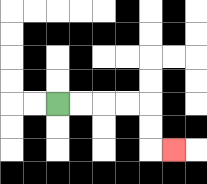{'start': '[2, 4]', 'end': '[7, 6]', 'path_directions': 'R,R,R,R,D,D,R', 'path_coordinates': '[[2, 4], [3, 4], [4, 4], [5, 4], [6, 4], [6, 5], [6, 6], [7, 6]]'}